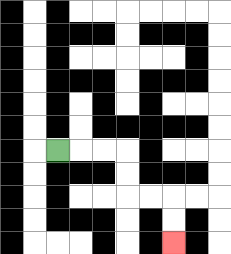{'start': '[2, 6]', 'end': '[7, 10]', 'path_directions': 'R,R,R,D,D,R,R,D,D', 'path_coordinates': '[[2, 6], [3, 6], [4, 6], [5, 6], [5, 7], [5, 8], [6, 8], [7, 8], [7, 9], [7, 10]]'}